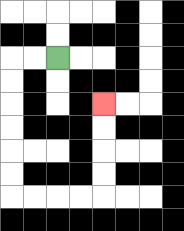{'start': '[2, 2]', 'end': '[4, 4]', 'path_directions': 'L,L,D,D,D,D,D,D,R,R,R,R,U,U,U,U', 'path_coordinates': '[[2, 2], [1, 2], [0, 2], [0, 3], [0, 4], [0, 5], [0, 6], [0, 7], [0, 8], [1, 8], [2, 8], [3, 8], [4, 8], [4, 7], [4, 6], [4, 5], [4, 4]]'}